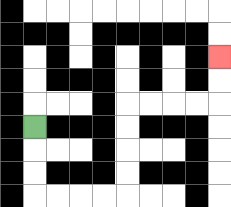{'start': '[1, 5]', 'end': '[9, 2]', 'path_directions': 'D,D,D,R,R,R,R,U,U,U,U,R,R,R,R,U,U', 'path_coordinates': '[[1, 5], [1, 6], [1, 7], [1, 8], [2, 8], [3, 8], [4, 8], [5, 8], [5, 7], [5, 6], [5, 5], [5, 4], [6, 4], [7, 4], [8, 4], [9, 4], [9, 3], [9, 2]]'}